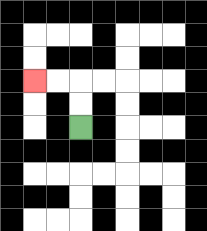{'start': '[3, 5]', 'end': '[1, 3]', 'path_directions': 'U,U,L,L', 'path_coordinates': '[[3, 5], [3, 4], [3, 3], [2, 3], [1, 3]]'}